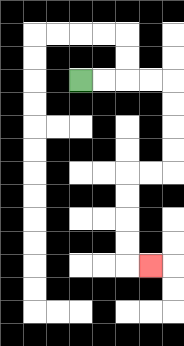{'start': '[3, 3]', 'end': '[6, 11]', 'path_directions': 'R,R,R,R,D,D,D,D,L,L,D,D,D,D,R', 'path_coordinates': '[[3, 3], [4, 3], [5, 3], [6, 3], [7, 3], [7, 4], [7, 5], [7, 6], [7, 7], [6, 7], [5, 7], [5, 8], [5, 9], [5, 10], [5, 11], [6, 11]]'}